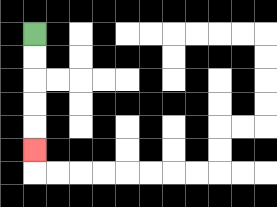{'start': '[1, 1]', 'end': '[1, 6]', 'path_directions': 'D,D,D,D,D', 'path_coordinates': '[[1, 1], [1, 2], [1, 3], [1, 4], [1, 5], [1, 6]]'}